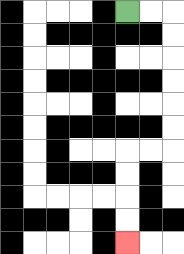{'start': '[5, 0]', 'end': '[5, 10]', 'path_directions': 'R,R,D,D,D,D,D,D,L,L,D,D,D,D', 'path_coordinates': '[[5, 0], [6, 0], [7, 0], [7, 1], [7, 2], [7, 3], [7, 4], [7, 5], [7, 6], [6, 6], [5, 6], [5, 7], [5, 8], [5, 9], [5, 10]]'}